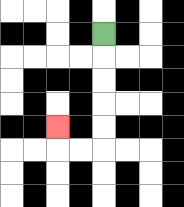{'start': '[4, 1]', 'end': '[2, 5]', 'path_directions': 'D,D,D,D,D,L,L,U', 'path_coordinates': '[[4, 1], [4, 2], [4, 3], [4, 4], [4, 5], [4, 6], [3, 6], [2, 6], [2, 5]]'}